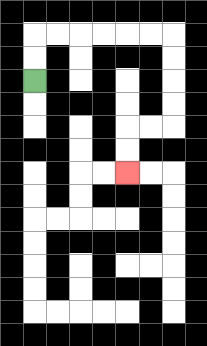{'start': '[1, 3]', 'end': '[5, 7]', 'path_directions': 'U,U,R,R,R,R,R,R,D,D,D,D,L,L,D,D', 'path_coordinates': '[[1, 3], [1, 2], [1, 1], [2, 1], [3, 1], [4, 1], [5, 1], [6, 1], [7, 1], [7, 2], [7, 3], [7, 4], [7, 5], [6, 5], [5, 5], [5, 6], [5, 7]]'}